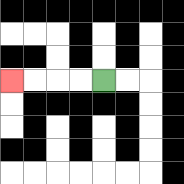{'start': '[4, 3]', 'end': '[0, 3]', 'path_directions': 'L,L,L,L', 'path_coordinates': '[[4, 3], [3, 3], [2, 3], [1, 3], [0, 3]]'}